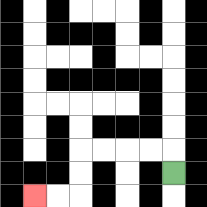{'start': '[7, 7]', 'end': '[1, 8]', 'path_directions': 'U,L,L,L,L,D,D,L,L', 'path_coordinates': '[[7, 7], [7, 6], [6, 6], [5, 6], [4, 6], [3, 6], [3, 7], [3, 8], [2, 8], [1, 8]]'}